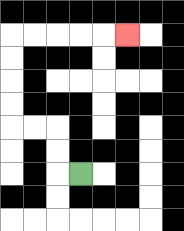{'start': '[3, 7]', 'end': '[5, 1]', 'path_directions': 'L,U,U,L,L,U,U,U,U,R,R,R,R,R', 'path_coordinates': '[[3, 7], [2, 7], [2, 6], [2, 5], [1, 5], [0, 5], [0, 4], [0, 3], [0, 2], [0, 1], [1, 1], [2, 1], [3, 1], [4, 1], [5, 1]]'}